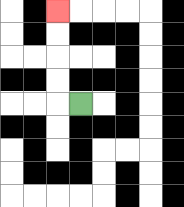{'start': '[3, 4]', 'end': '[2, 0]', 'path_directions': 'L,U,U,U,U', 'path_coordinates': '[[3, 4], [2, 4], [2, 3], [2, 2], [2, 1], [2, 0]]'}